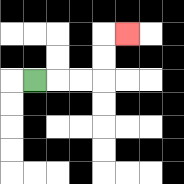{'start': '[1, 3]', 'end': '[5, 1]', 'path_directions': 'R,R,R,U,U,R', 'path_coordinates': '[[1, 3], [2, 3], [3, 3], [4, 3], [4, 2], [4, 1], [5, 1]]'}